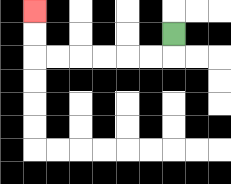{'start': '[7, 1]', 'end': '[1, 0]', 'path_directions': 'D,L,L,L,L,L,L,U,U', 'path_coordinates': '[[7, 1], [7, 2], [6, 2], [5, 2], [4, 2], [3, 2], [2, 2], [1, 2], [1, 1], [1, 0]]'}